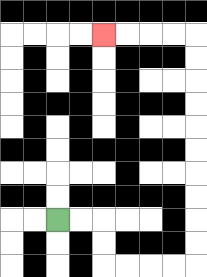{'start': '[2, 9]', 'end': '[4, 1]', 'path_directions': 'R,R,D,D,R,R,R,R,U,U,U,U,U,U,U,U,U,U,L,L,L,L', 'path_coordinates': '[[2, 9], [3, 9], [4, 9], [4, 10], [4, 11], [5, 11], [6, 11], [7, 11], [8, 11], [8, 10], [8, 9], [8, 8], [8, 7], [8, 6], [8, 5], [8, 4], [8, 3], [8, 2], [8, 1], [7, 1], [6, 1], [5, 1], [4, 1]]'}